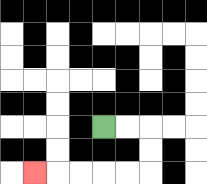{'start': '[4, 5]', 'end': '[1, 7]', 'path_directions': 'R,R,D,D,L,L,L,L,L', 'path_coordinates': '[[4, 5], [5, 5], [6, 5], [6, 6], [6, 7], [5, 7], [4, 7], [3, 7], [2, 7], [1, 7]]'}